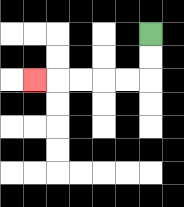{'start': '[6, 1]', 'end': '[1, 3]', 'path_directions': 'D,D,L,L,L,L,L', 'path_coordinates': '[[6, 1], [6, 2], [6, 3], [5, 3], [4, 3], [3, 3], [2, 3], [1, 3]]'}